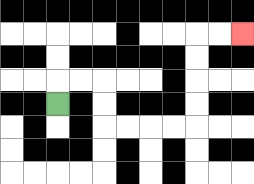{'start': '[2, 4]', 'end': '[10, 1]', 'path_directions': 'U,R,R,D,D,R,R,R,R,U,U,U,U,R,R', 'path_coordinates': '[[2, 4], [2, 3], [3, 3], [4, 3], [4, 4], [4, 5], [5, 5], [6, 5], [7, 5], [8, 5], [8, 4], [8, 3], [8, 2], [8, 1], [9, 1], [10, 1]]'}